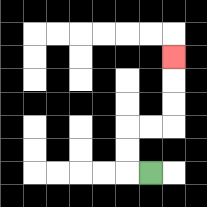{'start': '[6, 7]', 'end': '[7, 2]', 'path_directions': 'L,U,U,R,R,U,U,U', 'path_coordinates': '[[6, 7], [5, 7], [5, 6], [5, 5], [6, 5], [7, 5], [7, 4], [7, 3], [7, 2]]'}